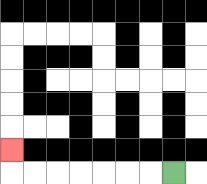{'start': '[7, 7]', 'end': '[0, 6]', 'path_directions': 'L,L,L,L,L,L,L,U', 'path_coordinates': '[[7, 7], [6, 7], [5, 7], [4, 7], [3, 7], [2, 7], [1, 7], [0, 7], [0, 6]]'}